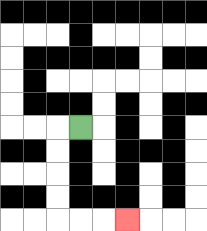{'start': '[3, 5]', 'end': '[5, 9]', 'path_directions': 'L,D,D,D,D,R,R,R', 'path_coordinates': '[[3, 5], [2, 5], [2, 6], [2, 7], [2, 8], [2, 9], [3, 9], [4, 9], [5, 9]]'}